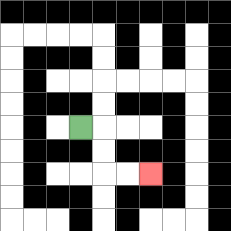{'start': '[3, 5]', 'end': '[6, 7]', 'path_directions': 'R,D,D,R,R', 'path_coordinates': '[[3, 5], [4, 5], [4, 6], [4, 7], [5, 7], [6, 7]]'}